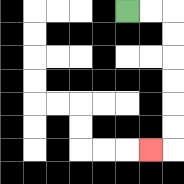{'start': '[5, 0]', 'end': '[6, 6]', 'path_directions': 'R,R,D,D,D,D,D,D,L', 'path_coordinates': '[[5, 0], [6, 0], [7, 0], [7, 1], [7, 2], [7, 3], [7, 4], [7, 5], [7, 6], [6, 6]]'}